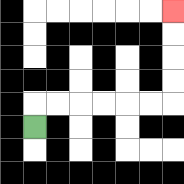{'start': '[1, 5]', 'end': '[7, 0]', 'path_directions': 'U,R,R,R,R,R,R,U,U,U,U', 'path_coordinates': '[[1, 5], [1, 4], [2, 4], [3, 4], [4, 4], [5, 4], [6, 4], [7, 4], [7, 3], [7, 2], [7, 1], [7, 0]]'}